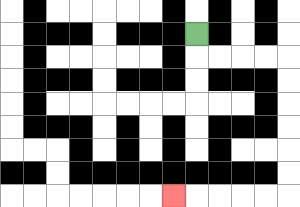{'start': '[8, 1]', 'end': '[7, 8]', 'path_directions': 'D,R,R,R,R,D,D,D,D,D,D,L,L,L,L,L', 'path_coordinates': '[[8, 1], [8, 2], [9, 2], [10, 2], [11, 2], [12, 2], [12, 3], [12, 4], [12, 5], [12, 6], [12, 7], [12, 8], [11, 8], [10, 8], [9, 8], [8, 8], [7, 8]]'}